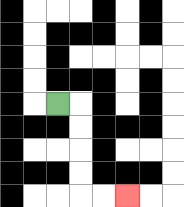{'start': '[2, 4]', 'end': '[5, 8]', 'path_directions': 'R,D,D,D,D,R,R', 'path_coordinates': '[[2, 4], [3, 4], [3, 5], [3, 6], [3, 7], [3, 8], [4, 8], [5, 8]]'}